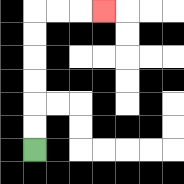{'start': '[1, 6]', 'end': '[4, 0]', 'path_directions': 'U,U,U,U,U,U,R,R,R', 'path_coordinates': '[[1, 6], [1, 5], [1, 4], [1, 3], [1, 2], [1, 1], [1, 0], [2, 0], [3, 0], [4, 0]]'}